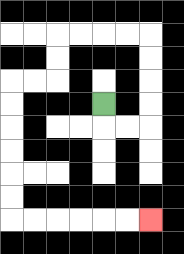{'start': '[4, 4]', 'end': '[6, 9]', 'path_directions': 'D,R,R,U,U,U,U,L,L,L,L,D,D,L,L,D,D,D,D,D,D,R,R,R,R,R,R', 'path_coordinates': '[[4, 4], [4, 5], [5, 5], [6, 5], [6, 4], [6, 3], [6, 2], [6, 1], [5, 1], [4, 1], [3, 1], [2, 1], [2, 2], [2, 3], [1, 3], [0, 3], [0, 4], [0, 5], [0, 6], [0, 7], [0, 8], [0, 9], [1, 9], [2, 9], [3, 9], [4, 9], [5, 9], [6, 9]]'}